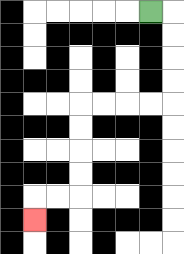{'start': '[6, 0]', 'end': '[1, 9]', 'path_directions': 'R,D,D,D,D,L,L,L,L,D,D,D,D,L,L,D', 'path_coordinates': '[[6, 0], [7, 0], [7, 1], [7, 2], [7, 3], [7, 4], [6, 4], [5, 4], [4, 4], [3, 4], [3, 5], [3, 6], [3, 7], [3, 8], [2, 8], [1, 8], [1, 9]]'}